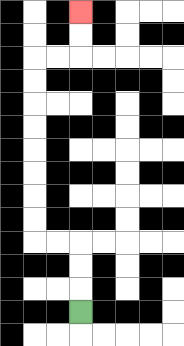{'start': '[3, 13]', 'end': '[3, 0]', 'path_directions': 'U,U,U,L,L,U,U,U,U,U,U,U,U,R,R,U,U', 'path_coordinates': '[[3, 13], [3, 12], [3, 11], [3, 10], [2, 10], [1, 10], [1, 9], [1, 8], [1, 7], [1, 6], [1, 5], [1, 4], [1, 3], [1, 2], [2, 2], [3, 2], [3, 1], [3, 0]]'}